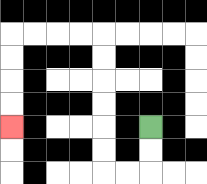{'start': '[6, 5]', 'end': '[0, 5]', 'path_directions': 'D,D,L,L,U,U,U,U,U,U,L,L,L,L,D,D,D,D', 'path_coordinates': '[[6, 5], [6, 6], [6, 7], [5, 7], [4, 7], [4, 6], [4, 5], [4, 4], [4, 3], [4, 2], [4, 1], [3, 1], [2, 1], [1, 1], [0, 1], [0, 2], [0, 3], [0, 4], [0, 5]]'}